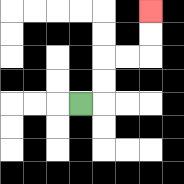{'start': '[3, 4]', 'end': '[6, 0]', 'path_directions': 'R,U,U,R,R,U,U', 'path_coordinates': '[[3, 4], [4, 4], [4, 3], [4, 2], [5, 2], [6, 2], [6, 1], [6, 0]]'}